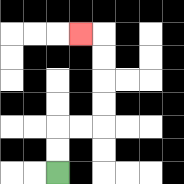{'start': '[2, 7]', 'end': '[3, 1]', 'path_directions': 'U,U,R,R,U,U,U,U,L', 'path_coordinates': '[[2, 7], [2, 6], [2, 5], [3, 5], [4, 5], [4, 4], [4, 3], [4, 2], [4, 1], [3, 1]]'}